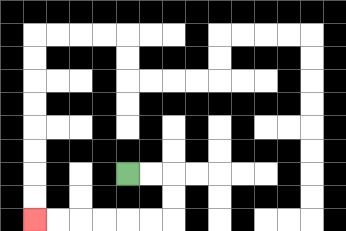{'start': '[5, 7]', 'end': '[1, 9]', 'path_directions': 'R,R,D,D,L,L,L,L,L,L', 'path_coordinates': '[[5, 7], [6, 7], [7, 7], [7, 8], [7, 9], [6, 9], [5, 9], [4, 9], [3, 9], [2, 9], [1, 9]]'}